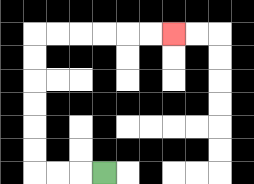{'start': '[4, 7]', 'end': '[7, 1]', 'path_directions': 'L,L,L,U,U,U,U,U,U,R,R,R,R,R,R', 'path_coordinates': '[[4, 7], [3, 7], [2, 7], [1, 7], [1, 6], [1, 5], [1, 4], [1, 3], [1, 2], [1, 1], [2, 1], [3, 1], [4, 1], [5, 1], [6, 1], [7, 1]]'}